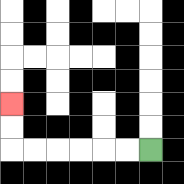{'start': '[6, 6]', 'end': '[0, 4]', 'path_directions': 'L,L,L,L,L,L,U,U', 'path_coordinates': '[[6, 6], [5, 6], [4, 6], [3, 6], [2, 6], [1, 6], [0, 6], [0, 5], [0, 4]]'}